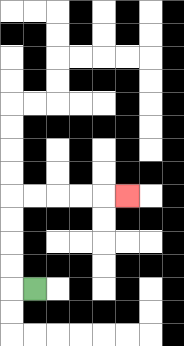{'start': '[1, 12]', 'end': '[5, 8]', 'path_directions': 'L,U,U,U,U,R,R,R,R,R', 'path_coordinates': '[[1, 12], [0, 12], [0, 11], [0, 10], [0, 9], [0, 8], [1, 8], [2, 8], [3, 8], [4, 8], [5, 8]]'}